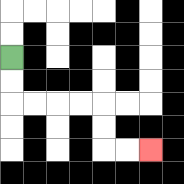{'start': '[0, 2]', 'end': '[6, 6]', 'path_directions': 'D,D,R,R,R,R,D,D,R,R', 'path_coordinates': '[[0, 2], [0, 3], [0, 4], [1, 4], [2, 4], [3, 4], [4, 4], [4, 5], [4, 6], [5, 6], [6, 6]]'}